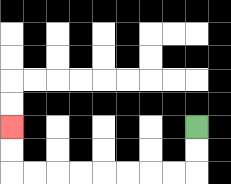{'start': '[8, 5]', 'end': '[0, 5]', 'path_directions': 'D,D,L,L,L,L,L,L,L,L,U,U', 'path_coordinates': '[[8, 5], [8, 6], [8, 7], [7, 7], [6, 7], [5, 7], [4, 7], [3, 7], [2, 7], [1, 7], [0, 7], [0, 6], [0, 5]]'}